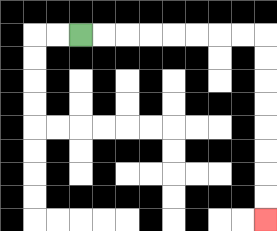{'start': '[3, 1]', 'end': '[11, 9]', 'path_directions': 'R,R,R,R,R,R,R,R,D,D,D,D,D,D,D,D', 'path_coordinates': '[[3, 1], [4, 1], [5, 1], [6, 1], [7, 1], [8, 1], [9, 1], [10, 1], [11, 1], [11, 2], [11, 3], [11, 4], [11, 5], [11, 6], [11, 7], [11, 8], [11, 9]]'}